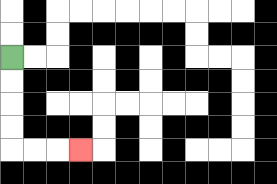{'start': '[0, 2]', 'end': '[3, 6]', 'path_directions': 'D,D,D,D,R,R,R', 'path_coordinates': '[[0, 2], [0, 3], [0, 4], [0, 5], [0, 6], [1, 6], [2, 6], [3, 6]]'}